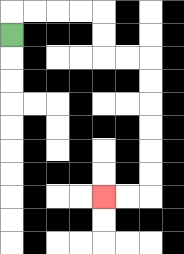{'start': '[0, 1]', 'end': '[4, 8]', 'path_directions': 'U,R,R,R,R,D,D,R,R,D,D,D,D,D,D,L,L', 'path_coordinates': '[[0, 1], [0, 0], [1, 0], [2, 0], [3, 0], [4, 0], [4, 1], [4, 2], [5, 2], [6, 2], [6, 3], [6, 4], [6, 5], [6, 6], [6, 7], [6, 8], [5, 8], [4, 8]]'}